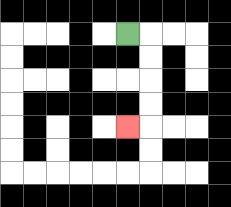{'start': '[5, 1]', 'end': '[5, 5]', 'path_directions': 'R,D,D,D,D,L', 'path_coordinates': '[[5, 1], [6, 1], [6, 2], [6, 3], [6, 4], [6, 5], [5, 5]]'}